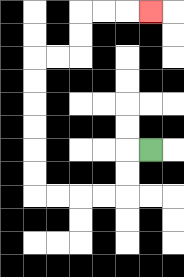{'start': '[6, 6]', 'end': '[6, 0]', 'path_directions': 'L,D,D,L,L,L,L,U,U,U,U,U,U,R,R,U,U,R,R,R', 'path_coordinates': '[[6, 6], [5, 6], [5, 7], [5, 8], [4, 8], [3, 8], [2, 8], [1, 8], [1, 7], [1, 6], [1, 5], [1, 4], [1, 3], [1, 2], [2, 2], [3, 2], [3, 1], [3, 0], [4, 0], [5, 0], [6, 0]]'}